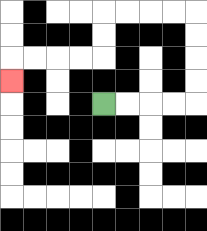{'start': '[4, 4]', 'end': '[0, 3]', 'path_directions': 'R,R,R,R,U,U,U,U,L,L,L,L,D,D,L,L,L,L,D', 'path_coordinates': '[[4, 4], [5, 4], [6, 4], [7, 4], [8, 4], [8, 3], [8, 2], [8, 1], [8, 0], [7, 0], [6, 0], [5, 0], [4, 0], [4, 1], [4, 2], [3, 2], [2, 2], [1, 2], [0, 2], [0, 3]]'}